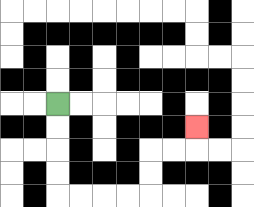{'start': '[2, 4]', 'end': '[8, 5]', 'path_directions': 'D,D,D,D,R,R,R,R,U,U,R,R,U', 'path_coordinates': '[[2, 4], [2, 5], [2, 6], [2, 7], [2, 8], [3, 8], [4, 8], [5, 8], [6, 8], [6, 7], [6, 6], [7, 6], [8, 6], [8, 5]]'}